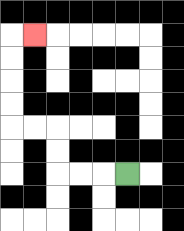{'start': '[5, 7]', 'end': '[1, 1]', 'path_directions': 'L,L,L,U,U,L,L,U,U,U,U,R', 'path_coordinates': '[[5, 7], [4, 7], [3, 7], [2, 7], [2, 6], [2, 5], [1, 5], [0, 5], [0, 4], [0, 3], [0, 2], [0, 1], [1, 1]]'}